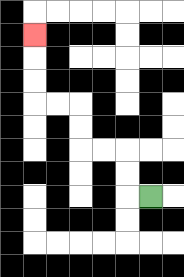{'start': '[6, 8]', 'end': '[1, 1]', 'path_directions': 'L,U,U,L,L,U,U,L,L,U,U,U', 'path_coordinates': '[[6, 8], [5, 8], [5, 7], [5, 6], [4, 6], [3, 6], [3, 5], [3, 4], [2, 4], [1, 4], [1, 3], [1, 2], [1, 1]]'}